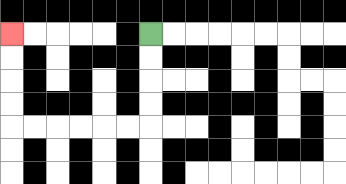{'start': '[6, 1]', 'end': '[0, 1]', 'path_directions': 'D,D,D,D,L,L,L,L,L,L,U,U,U,U', 'path_coordinates': '[[6, 1], [6, 2], [6, 3], [6, 4], [6, 5], [5, 5], [4, 5], [3, 5], [2, 5], [1, 5], [0, 5], [0, 4], [0, 3], [0, 2], [0, 1]]'}